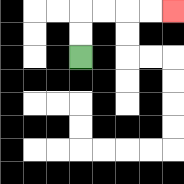{'start': '[3, 2]', 'end': '[7, 0]', 'path_directions': 'U,U,R,R,R,R', 'path_coordinates': '[[3, 2], [3, 1], [3, 0], [4, 0], [5, 0], [6, 0], [7, 0]]'}